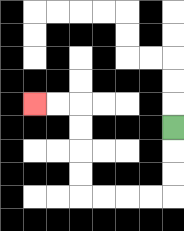{'start': '[7, 5]', 'end': '[1, 4]', 'path_directions': 'D,D,D,L,L,L,L,U,U,U,U,L,L', 'path_coordinates': '[[7, 5], [7, 6], [7, 7], [7, 8], [6, 8], [5, 8], [4, 8], [3, 8], [3, 7], [3, 6], [3, 5], [3, 4], [2, 4], [1, 4]]'}